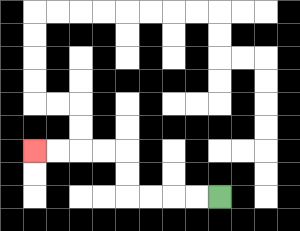{'start': '[9, 8]', 'end': '[1, 6]', 'path_directions': 'L,L,L,L,U,U,L,L,L,L', 'path_coordinates': '[[9, 8], [8, 8], [7, 8], [6, 8], [5, 8], [5, 7], [5, 6], [4, 6], [3, 6], [2, 6], [1, 6]]'}